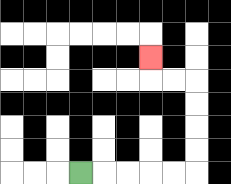{'start': '[3, 7]', 'end': '[6, 2]', 'path_directions': 'R,R,R,R,R,U,U,U,U,L,L,U', 'path_coordinates': '[[3, 7], [4, 7], [5, 7], [6, 7], [7, 7], [8, 7], [8, 6], [8, 5], [8, 4], [8, 3], [7, 3], [6, 3], [6, 2]]'}